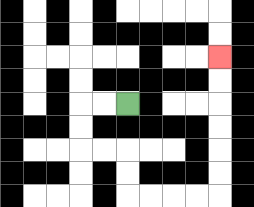{'start': '[5, 4]', 'end': '[9, 2]', 'path_directions': 'L,L,D,D,R,R,D,D,R,R,R,R,U,U,U,U,U,U', 'path_coordinates': '[[5, 4], [4, 4], [3, 4], [3, 5], [3, 6], [4, 6], [5, 6], [5, 7], [5, 8], [6, 8], [7, 8], [8, 8], [9, 8], [9, 7], [9, 6], [9, 5], [9, 4], [9, 3], [9, 2]]'}